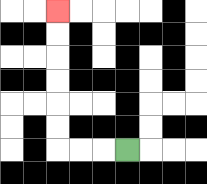{'start': '[5, 6]', 'end': '[2, 0]', 'path_directions': 'L,L,L,U,U,U,U,U,U', 'path_coordinates': '[[5, 6], [4, 6], [3, 6], [2, 6], [2, 5], [2, 4], [2, 3], [2, 2], [2, 1], [2, 0]]'}